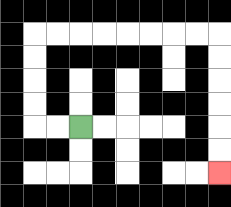{'start': '[3, 5]', 'end': '[9, 7]', 'path_directions': 'L,L,U,U,U,U,R,R,R,R,R,R,R,R,D,D,D,D,D,D', 'path_coordinates': '[[3, 5], [2, 5], [1, 5], [1, 4], [1, 3], [1, 2], [1, 1], [2, 1], [3, 1], [4, 1], [5, 1], [6, 1], [7, 1], [8, 1], [9, 1], [9, 2], [9, 3], [9, 4], [9, 5], [9, 6], [9, 7]]'}